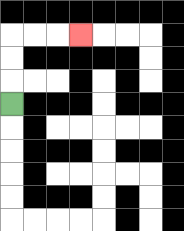{'start': '[0, 4]', 'end': '[3, 1]', 'path_directions': 'U,U,U,R,R,R', 'path_coordinates': '[[0, 4], [0, 3], [0, 2], [0, 1], [1, 1], [2, 1], [3, 1]]'}